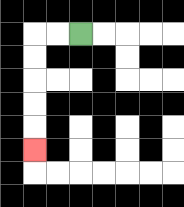{'start': '[3, 1]', 'end': '[1, 6]', 'path_directions': 'L,L,D,D,D,D,D', 'path_coordinates': '[[3, 1], [2, 1], [1, 1], [1, 2], [1, 3], [1, 4], [1, 5], [1, 6]]'}